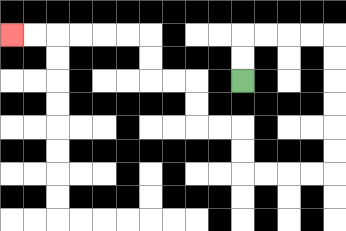{'start': '[10, 3]', 'end': '[0, 1]', 'path_directions': 'U,U,R,R,R,R,D,D,D,D,D,D,L,L,L,L,U,U,L,L,U,U,L,L,U,U,L,L,L,L,L,L', 'path_coordinates': '[[10, 3], [10, 2], [10, 1], [11, 1], [12, 1], [13, 1], [14, 1], [14, 2], [14, 3], [14, 4], [14, 5], [14, 6], [14, 7], [13, 7], [12, 7], [11, 7], [10, 7], [10, 6], [10, 5], [9, 5], [8, 5], [8, 4], [8, 3], [7, 3], [6, 3], [6, 2], [6, 1], [5, 1], [4, 1], [3, 1], [2, 1], [1, 1], [0, 1]]'}